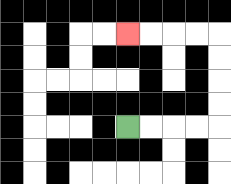{'start': '[5, 5]', 'end': '[5, 1]', 'path_directions': 'R,R,R,R,U,U,U,U,L,L,L,L', 'path_coordinates': '[[5, 5], [6, 5], [7, 5], [8, 5], [9, 5], [9, 4], [9, 3], [9, 2], [9, 1], [8, 1], [7, 1], [6, 1], [5, 1]]'}